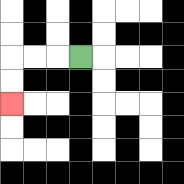{'start': '[3, 2]', 'end': '[0, 4]', 'path_directions': 'L,L,L,D,D', 'path_coordinates': '[[3, 2], [2, 2], [1, 2], [0, 2], [0, 3], [0, 4]]'}